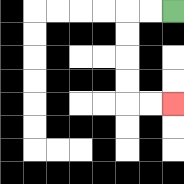{'start': '[7, 0]', 'end': '[7, 4]', 'path_directions': 'L,L,D,D,D,D,R,R', 'path_coordinates': '[[7, 0], [6, 0], [5, 0], [5, 1], [5, 2], [5, 3], [5, 4], [6, 4], [7, 4]]'}